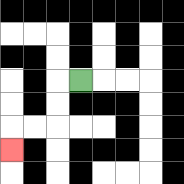{'start': '[3, 3]', 'end': '[0, 6]', 'path_directions': 'L,D,D,L,L,D', 'path_coordinates': '[[3, 3], [2, 3], [2, 4], [2, 5], [1, 5], [0, 5], [0, 6]]'}